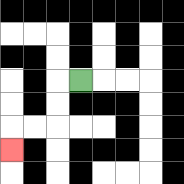{'start': '[3, 3]', 'end': '[0, 6]', 'path_directions': 'L,D,D,L,L,D', 'path_coordinates': '[[3, 3], [2, 3], [2, 4], [2, 5], [1, 5], [0, 5], [0, 6]]'}